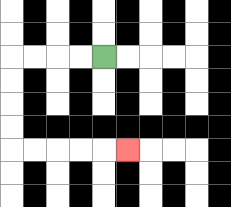{'start': '[4, 2]', 'end': '[5, 6]', 'path_directions': 'L,L,L,L,D,D,D,D,R,R,R,R,R', 'path_coordinates': '[[4, 2], [3, 2], [2, 2], [1, 2], [0, 2], [0, 3], [0, 4], [0, 5], [0, 6], [1, 6], [2, 6], [3, 6], [4, 6], [5, 6]]'}